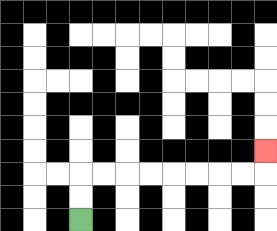{'start': '[3, 9]', 'end': '[11, 6]', 'path_directions': 'U,U,R,R,R,R,R,R,R,R,U', 'path_coordinates': '[[3, 9], [3, 8], [3, 7], [4, 7], [5, 7], [6, 7], [7, 7], [8, 7], [9, 7], [10, 7], [11, 7], [11, 6]]'}